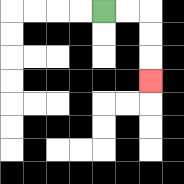{'start': '[4, 0]', 'end': '[6, 3]', 'path_directions': 'R,R,D,D,D', 'path_coordinates': '[[4, 0], [5, 0], [6, 0], [6, 1], [6, 2], [6, 3]]'}